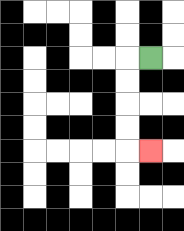{'start': '[6, 2]', 'end': '[6, 6]', 'path_directions': 'L,D,D,D,D,R', 'path_coordinates': '[[6, 2], [5, 2], [5, 3], [5, 4], [5, 5], [5, 6], [6, 6]]'}